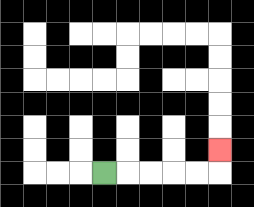{'start': '[4, 7]', 'end': '[9, 6]', 'path_directions': 'R,R,R,R,R,U', 'path_coordinates': '[[4, 7], [5, 7], [6, 7], [7, 7], [8, 7], [9, 7], [9, 6]]'}